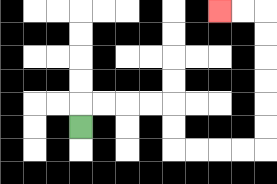{'start': '[3, 5]', 'end': '[9, 0]', 'path_directions': 'U,R,R,R,R,D,D,R,R,R,R,U,U,U,U,U,U,L,L', 'path_coordinates': '[[3, 5], [3, 4], [4, 4], [5, 4], [6, 4], [7, 4], [7, 5], [7, 6], [8, 6], [9, 6], [10, 6], [11, 6], [11, 5], [11, 4], [11, 3], [11, 2], [11, 1], [11, 0], [10, 0], [9, 0]]'}